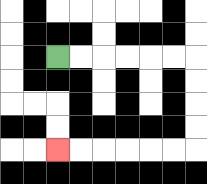{'start': '[2, 2]', 'end': '[2, 6]', 'path_directions': 'R,R,R,R,R,R,D,D,D,D,L,L,L,L,L,L', 'path_coordinates': '[[2, 2], [3, 2], [4, 2], [5, 2], [6, 2], [7, 2], [8, 2], [8, 3], [8, 4], [8, 5], [8, 6], [7, 6], [6, 6], [5, 6], [4, 6], [3, 6], [2, 6]]'}